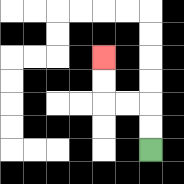{'start': '[6, 6]', 'end': '[4, 2]', 'path_directions': 'U,U,L,L,U,U', 'path_coordinates': '[[6, 6], [6, 5], [6, 4], [5, 4], [4, 4], [4, 3], [4, 2]]'}